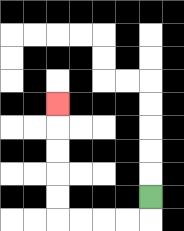{'start': '[6, 8]', 'end': '[2, 4]', 'path_directions': 'D,L,L,L,L,U,U,U,U,U', 'path_coordinates': '[[6, 8], [6, 9], [5, 9], [4, 9], [3, 9], [2, 9], [2, 8], [2, 7], [2, 6], [2, 5], [2, 4]]'}